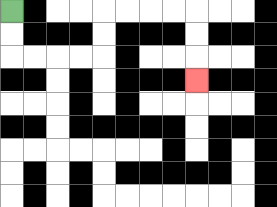{'start': '[0, 0]', 'end': '[8, 3]', 'path_directions': 'D,D,R,R,R,R,U,U,R,R,R,R,D,D,D', 'path_coordinates': '[[0, 0], [0, 1], [0, 2], [1, 2], [2, 2], [3, 2], [4, 2], [4, 1], [4, 0], [5, 0], [6, 0], [7, 0], [8, 0], [8, 1], [8, 2], [8, 3]]'}